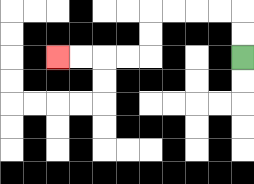{'start': '[10, 2]', 'end': '[2, 2]', 'path_directions': 'U,U,L,L,L,L,D,D,L,L,L,L', 'path_coordinates': '[[10, 2], [10, 1], [10, 0], [9, 0], [8, 0], [7, 0], [6, 0], [6, 1], [6, 2], [5, 2], [4, 2], [3, 2], [2, 2]]'}